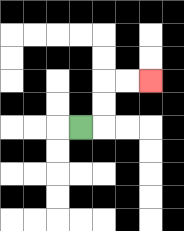{'start': '[3, 5]', 'end': '[6, 3]', 'path_directions': 'R,U,U,R,R', 'path_coordinates': '[[3, 5], [4, 5], [4, 4], [4, 3], [5, 3], [6, 3]]'}